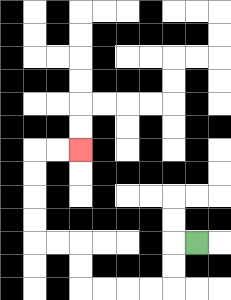{'start': '[8, 10]', 'end': '[3, 6]', 'path_directions': 'L,D,D,L,L,L,L,U,U,L,L,U,U,U,U,R,R', 'path_coordinates': '[[8, 10], [7, 10], [7, 11], [7, 12], [6, 12], [5, 12], [4, 12], [3, 12], [3, 11], [3, 10], [2, 10], [1, 10], [1, 9], [1, 8], [1, 7], [1, 6], [2, 6], [3, 6]]'}